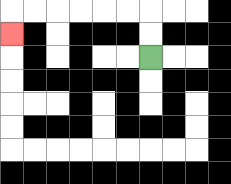{'start': '[6, 2]', 'end': '[0, 1]', 'path_directions': 'U,U,L,L,L,L,L,L,D', 'path_coordinates': '[[6, 2], [6, 1], [6, 0], [5, 0], [4, 0], [3, 0], [2, 0], [1, 0], [0, 0], [0, 1]]'}